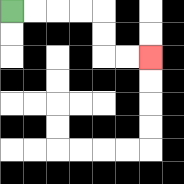{'start': '[0, 0]', 'end': '[6, 2]', 'path_directions': 'R,R,R,R,D,D,R,R', 'path_coordinates': '[[0, 0], [1, 0], [2, 0], [3, 0], [4, 0], [4, 1], [4, 2], [5, 2], [6, 2]]'}